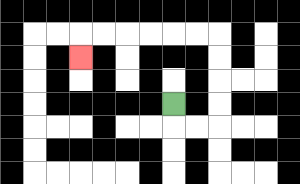{'start': '[7, 4]', 'end': '[3, 2]', 'path_directions': 'D,R,R,U,U,U,U,L,L,L,L,L,L,D', 'path_coordinates': '[[7, 4], [7, 5], [8, 5], [9, 5], [9, 4], [9, 3], [9, 2], [9, 1], [8, 1], [7, 1], [6, 1], [5, 1], [4, 1], [3, 1], [3, 2]]'}